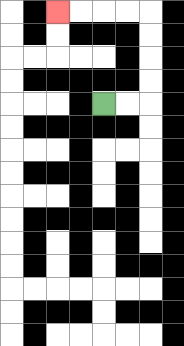{'start': '[4, 4]', 'end': '[2, 0]', 'path_directions': 'R,R,U,U,U,U,L,L,L,L', 'path_coordinates': '[[4, 4], [5, 4], [6, 4], [6, 3], [6, 2], [6, 1], [6, 0], [5, 0], [4, 0], [3, 0], [2, 0]]'}